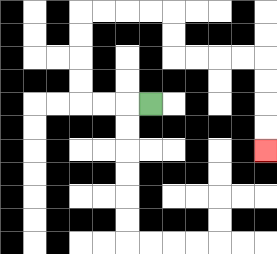{'start': '[6, 4]', 'end': '[11, 6]', 'path_directions': 'L,L,L,U,U,U,U,R,R,R,R,D,D,R,R,R,R,D,D,D,D', 'path_coordinates': '[[6, 4], [5, 4], [4, 4], [3, 4], [3, 3], [3, 2], [3, 1], [3, 0], [4, 0], [5, 0], [6, 0], [7, 0], [7, 1], [7, 2], [8, 2], [9, 2], [10, 2], [11, 2], [11, 3], [11, 4], [11, 5], [11, 6]]'}